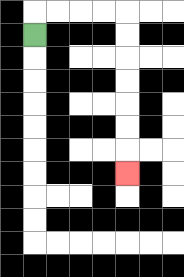{'start': '[1, 1]', 'end': '[5, 7]', 'path_directions': 'U,R,R,R,R,D,D,D,D,D,D,D', 'path_coordinates': '[[1, 1], [1, 0], [2, 0], [3, 0], [4, 0], [5, 0], [5, 1], [5, 2], [5, 3], [5, 4], [5, 5], [5, 6], [5, 7]]'}